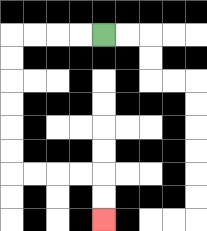{'start': '[4, 1]', 'end': '[4, 9]', 'path_directions': 'L,L,L,L,D,D,D,D,D,D,R,R,R,R,D,D', 'path_coordinates': '[[4, 1], [3, 1], [2, 1], [1, 1], [0, 1], [0, 2], [0, 3], [0, 4], [0, 5], [0, 6], [0, 7], [1, 7], [2, 7], [3, 7], [4, 7], [4, 8], [4, 9]]'}